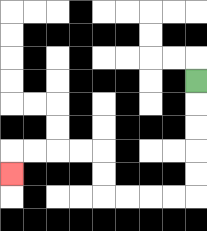{'start': '[8, 3]', 'end': '[0, 7]', 'path_directions': 'D,D,D,D,D,L,L,L,L,U,U,L,L,L,L,D', 'path_coordinates': '[[8, 3], [8, 4], [8, 5], [8, 6], [8, 7], [8, 8], [7, 8], [6, 8], [5, 8], [4, 8], [4, 7], [4, 6], [3, 6], [2, 6], [1, 6], [0, 6], [0, 7]]'}